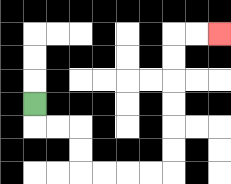{'start': '[1, 4]', 'end': '[9, 1]', 'path_directions': 'D,R,R,D,D,R,R,R,R,U,U,U,U,U,U,R,R', 'path_coordinates': '[[1, 4], [1, 5], [2, 5], [3, 5], [3, 6], [3, 7], [4, 7], [5, 7], [6, 7], [7, 7], [7, 6], [7, 5], [7, 4], [7, 3], [7, 2], [7, 1], [8, 1], [9, 1]]'}